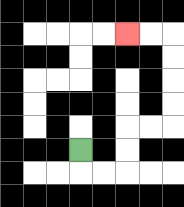{'start': '[3, 6]', 'end': '[5, 1]', 'path_directions': 'D,R,R,U,U,R,R,U,U,U,U,L,L', 'path_coordinates': '[[3, 6], [3, 7], [4, 7], [5, 7], [5, 6], [5, 5], [6, 5], [7, 5], [7, 4], [7, 3], [7, 2], [7, 1], [6, 1], [5, 1]]'}